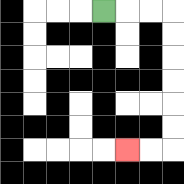{'start': '[4, 0]', 'end': '[5, 6]', 'path_directions': 'R,R,R,D,D,D,D,D,D,L,L', 'path_coordinates': '[[4, 0], [5, 0], [6, 0], [7, 0], [7, 1], [7, 2], [7, 3], [7, 4], [7, 5], [7, 6], [6, 6], [5, 6]]'}